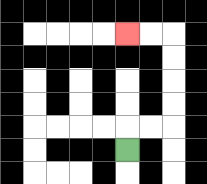{'start': '[5, 6]', 'end': '[5, 1]', 'path_directions': 'U,R,R,U,U,U,U,L,L', 'path_coordinates': '[[5, 6], [5, 5], [6, 5], [7, 5], [7, 4], [7, 3], [7, 2], [7, 1], [6, 1], [5, 1]]'}